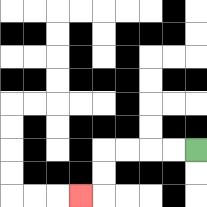{'start': '[8, 6]', 'end': '[3, 8]', 'path_directions': 'L,L,L,L,D,D,L', 'path_coordinates': '[[8, 6], [7, 6], [6, 6], [5, 6], [4, 6], [4, 7], [4, 8], [3, 8]]'}